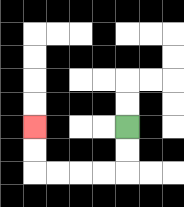{'start': '[5, 5]', 'end': '[1, 5]', 'path_directions': 'D,D,L,L,L,L,U,U', 'path_coordinates': '[[5, 5], [5, 6], [5, 7], [4, 7], [3, 7], [2, 7], [1, 7], [1, 6], [1, 5]]'}